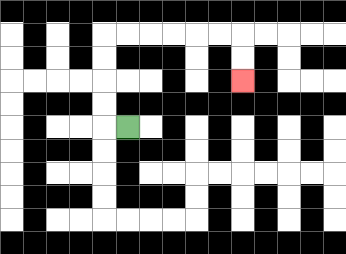{'start': '[5, 5]', 'end': '[10, 3]', 'path_directions': 'L,U,U,U,U,R,R,R,R,R,R,D,D', 'path_coordinates': '[[5, 5], [4, 5], [4, 4], [4, 3], [4, 2], [4, 1], [5, 1], [6, 1], [7, 1], [8, 1], [9, 1], [10, 1], [10, 2], [10, 3]]'}